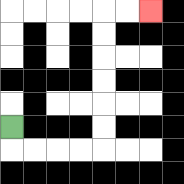{'start': '[0, 5]', 'end': '[6, 0]', 'path_directions': 'D,R,R,R,R,U,U,U,U,U,U,R,R', 'path_coordinates': '[[0, 5], [0, 6], [1, 6], [2, 6], [3, 6], [4, 6], [4, 5], [4, 4], [4, 3], [4, 2], [4, 1], [4, 0], [5, 0], [6, 0]]'}